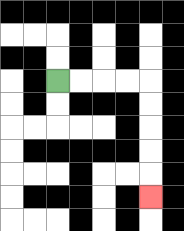{'start': '[2, 3]', 'end': '[6, 8]', 'path_directions': 'R,R,R,R,D,D,D,D,D', 'path_coordinates': '[[2, 3], [3, 3], [4, 3], [5, 3], [6, 3], [6, 4], [6, 5], [6, 6], [6, 7], [6, 8]]'}